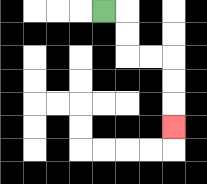{'start': '[4, 0]', 'end': '[7, 5]', 'path_directions': 'R,D,D,R,R,D,D,D', 'path_coordinates': '[[4, 0], [5, 0], [5, 1], [5, 2], [6, 2], [7, 2], [7, 3], [7, 4], [7, 5]]'}